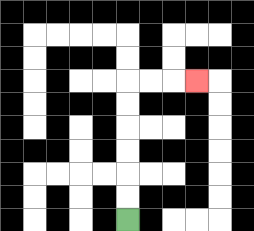{'start': '[5, 9]', 'end': '[8, 3]', 'path_directions': 'U,U,U,U,U,U,R,R,R', 'path_coordinates': '[[5, 9], [5, 8], [5, 7], [5, 6], [5, 5], [5, 4], [5, 3], [6, 3], [7, 3], [8, 3]]'}